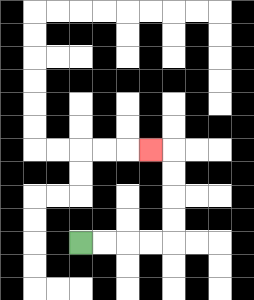{'start': '[3, 10]', 'end': '[6, 6]', 'path_directions': 'R,R,R,R,U,U,U,U,L', 'path_coordinates': '[[3, 10], [4, 10], [5, 10], [6, 10], [7, 10], [7, 9], [7, 8], [7, 7], [7, 6], [6, 6]]'}